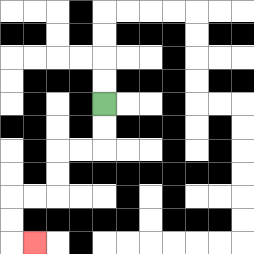{'start': '[4, 4]', 'end': '[1, 10]', 'path_directions': 'D,D,L,L,D,D,L,L,D,D,R', 'path_coordinates': '[[4, 4], [4, 5], [4, 6], [3, 6], [2, 6], [2, 7], [2, 8], [1, 8], [0, 8], [0, 9], [0, 10], [1, 10]]'}